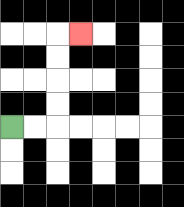{'start': '[0, 5]', 'end': '[3, 1]', 'path_directions': 'R,R,U,U,U,U,R', 'path_coordinates': '[[0, 5], [1, 5], [2, 5], [2, 4], [2, 3], [2, 2], [2, 1], [3, 1]]'}